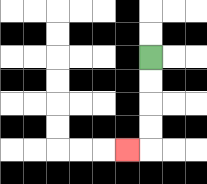{'start': '[6, 2]', 'end': '[5, 6]', 'path_directions': 'D,D,D,D,L', 'path_coordinates': '[[6, 2], [6, 3], [6, 4], [6, 5], [6, 6], [5, 6]]'}